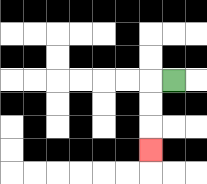{'start': '[7, 3]', 'end': '[6, 6]', 'path_directions': 'L,D,D,D', 'path_coordinates': '[[7, 3], [6, 3], [6, 4], [6, 5], [6, 6]]'}